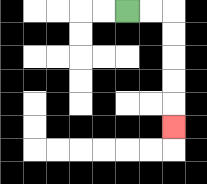{'start': '[5, 0]', 'end': '[7, 5]', 'path_directions': 'R,R,D,D,D,D,D', 'path_coordinates': '[[5, 0], [6, 0], [7, 0], [7, 1], [7, 2], [7, 3], [7, 4], [7, 5]]'}